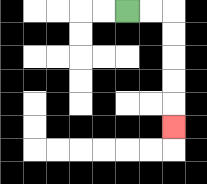{'start': '[5, 0]', 'end': '[7, 5]', 'path_directions': 'R,R,D,D,D,D,D', 'path_coordinates': '[[5, 0], [6, 0], [7, 0], [7, 1], [7, 2], [7, 3], [7, 4], [7, 5]]'}